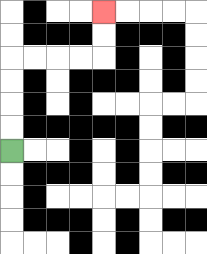{'start': '[0, 6]', 'end': '[4, 0]', 'path_directions': 'U,U,U,U,R,R,R,R,U,U', 'path_coordinates': '[[0, 6], [0, 5], [0, 4], [0, 3], [0, 2], [1, 2], [2, 2], [3, 2], [4, 2], [4, 1], [4, 0]]'}